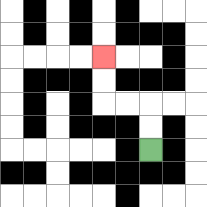{'start': '[6, 6]', 'end': '[4, 2]', 'path_directions': 'U,U,L,L,U,U', 'path_coordinates': '[[6, 6], [6, 5], [6, 4], [5, 4], [4, 4], [4, 3], [4, 2]]'}